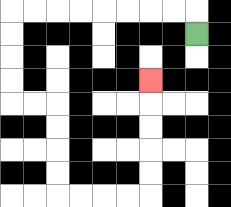{'start': '[8, 1]', 'end': '[6, 3]', 'path_directions': 'U,L,L,L,L,L,L,L,L,D,D,D,D,R,R,D,D,D,D,R,R,R,R,U,U,U,U,U', 'path_coordinates': '[[8, 1], [8, 0], [7, 0], [6, 0], [5, 0], [4, 0], [3, 0], [2, 0], [1, 0], [0, 0], [0, 1], [0, 2], [0, 3], [0, 4], [1, 4], [2, 4], [2, 5], [2, 6], [2, 7], [2, 8], [3, 8], [4, 8], [5, 8], [6, 8], [6, 7], [6, 6], [6, 5], [6, 4], [6, 3]]'}